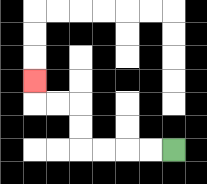{'start': '[7, 6]', 'end': '[1, 3]', 'path_directions': 'L,L,L,L,U,U,L,L,U', 'path_coordinates': '[[7, 6], [6, 6], [5, 6], [4, 6], [3, 6], [3, 5], [3, 4], [2, 4], [1, 4], [1, 3]]'}